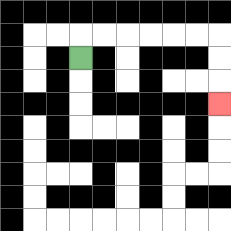{'start': '[3, 2]', 'end': '[9, 4]', 'path_directions': 'U,R,R,R,R,R,R,D,D,D', 'path_coordinates': '[[3, 2], [3, 1], [4, 1], [5, 1], [6, 1], [7, 1], [8, 1], [9, 1], [9, 2], [9, 3], [9, 4]]'}